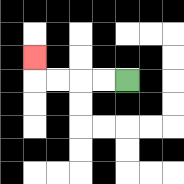{'start': '[5, 3]', 'end': '[1, 2]', 'path_directions': 'L,L,L,L,U', 'path_coordinates': '[[5, 3], [4, 3], [3, 3], [2, 3], [1, 3], [1, 2]]'}